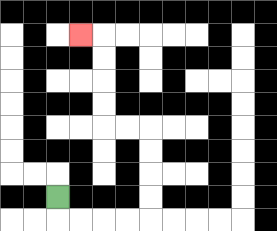{'start': '[2, 8]', 'end': '[3, 1]', 'path_directions': 'D,R,R,R,R,U,U,U,U,L,L,U,U,U,U,L', 'path_coordinates': '[[2, 8], [2, 9], [3, 9], [4, 9], [5, 9], [6, 9], [6, 8], [6, 7], [6, 6], [6, 5], [5, 5], [4, 5], [4, 4], [4, 3], [4, 2], [4, 1], [3, 1]]'}